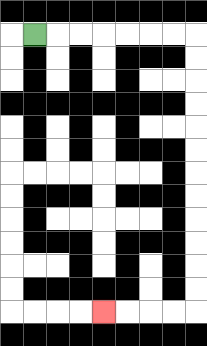{'start': '[1, 1]', 'end': '[4, 13]', 'path_directions': 'R,R,R,R,R,R,R,D,D,D,D,D,D,D,D,D,D,D,D,L,L,L,L', 'path_coordinates': '[[1, 1], [2, 1], [3, 1], [4, 1], [5, 1], [6, 1], [7, 1], [8, 1], [8, 2], [8, 3], [8, 4], [8, 5], [8, 6], [8, 7], [8, 8], [8, 9], [8, 10], [8, 11], [8, 12], [8, 13], [7, 13], [6, 13], [5, 13], [4, 13]]'}